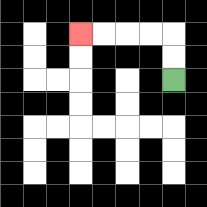{'start': '[7, 3]', 'end': '[3, 1]', 'path_directions': 'U,U,L,L,L,L', 'path_coordinates': '[[7, 3], [7, 2], [7, 1], [6, 1], [5, 1], [4, 1], [3, 1]]'}